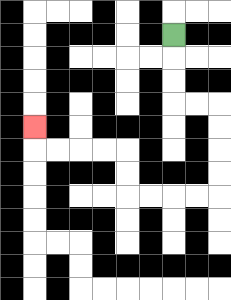{'start': '[7, 1]', 'end': '[1, 5]', 'path_directions': 'D,D,D,R,R,D,D,D,D,L,L,L,L,U,U,L,L,L,L,U', 'path_coordinates': '[[7, 1], [7, 2], [7, 3], [7, 4], [8, 4], [9, 4], [9, 5], [9, 6], [9, 7], [9, 8], [8, 8], [7, 8], [6, 8], [5, 8], [5, 7], [5, 6], [4, 6], [3, 6], [2, 6], [1, 6], [1, 5]]'}